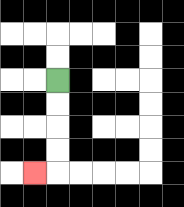{'start': '[2, 3]', 'end': '[1, 7]', 'path_directions': 'D,D,D,D,L', 'path_coordinates': '[[2, 3], [2, 4], [2, 5], [2, 6], [2, 7], [1, 7]]'}